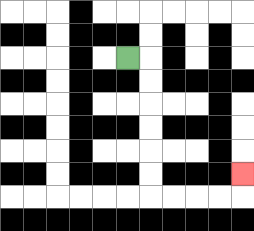{'start': '[5, 2]', 'end': '[10, 7]', 'path_directions': 'R,D,D,D,D,D,D,R,R,R,R,U', 'path_coordinates': '[[5, 2], [6, 2], [6, 3], [6, 4], [6, 5], [6, 6], [6, 7], [6, 8], [7, 8], [8, 8], [9, 8], [10, 8], [10, 7]]'}